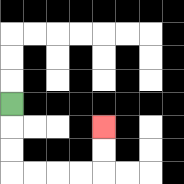{'start': '[0, 4]', 'end': '[4, 5]', 'path_directions': 'D,D,D,R,R,R,R,U,U', 'path_coordinates': '[[0, 4], [0, 5], [0, 6], [0, 7], [1, 7], [2, 7], [3, 7], [4, 7], [4, 6], [4, 5]]'}